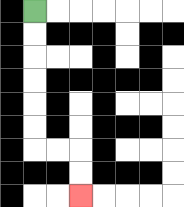{'start': '[1, 0]', 'end': '[3, 8]', 'path_directions': 'D,D,D,D,D,D,R,R,D,D', 'path_coordinates': '[[1, 0], [1, 1], [1, 2], [1, 3], [1, 4], [1, 5], [1, 6], [2, 6], [3, 6], [3, 7], [3, 8]]'}